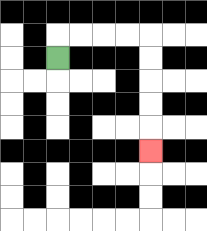{'start': '[2, 2]', 'end': '[6, 6]', 'path_directions': 'U,R,R,R,R,D,D,D,D,D', 'path_coordinates': '[[2, 2], [2, 1], [3, 1], [4, 1], [5, 1], [6, 1], [6, 2], [6, 3], [6, 4], [6, 5], [6, 6]]'}